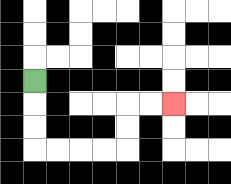{'start': '[1, 3]', 'end': '[7, 4]', 'path_directions': 'D,D,D,R,R,R,R,U,U,R,R', 'path_coordinates': '[[1, 3], [1, 4], [1, 5], [1, 6], [2, 6], [3, 6], [4, 6], [5, 6], [5, 5], [5, 4], [6, 4], [7, 4]]'}